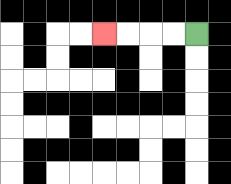{'start': '[8, 1]', 'end': '[4, 1]', 'path_directions': 'L,L,L,L', 'path_coordinates': '[[8, 1], [7, 1], [6, 1], [5, 1], [4, 1]]'}